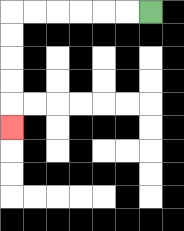{'start': '[6, 0]', 'end': '[0, 5]', 'path_directions': 'L,L,L,L,L,L,D,D,D,D,D', 'path_coordinates': '[[6, 0], [5, 0], [4, 0], [3, 0], [2, 0], [1, 0], [0, 0], [0, 1], [0, 2], [0, 3], [0, 4], [0, 5]]'}